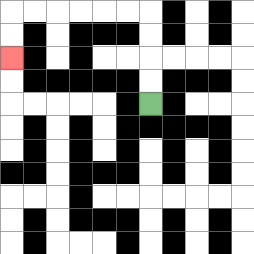{'start': '[6, 4]', 'end': '[0, 2]', 'path_directions': 'U,U,U,U,L,L,L,L,L,L,D,D', 'path_coordinates': '[[6, 4], [6, 3], [6, 2], [6, 1], [6, 0], [5, 0], [4, 0], [3, 0], [2, 0], [1, 0], [0, 0], [0, 1], [0, 2]]'}